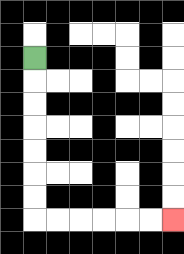{'start': '[1, 2]', 'end': '[7, 9]', 'path_directions': 'D,D,D,D,D,D,D,R,R,R,R,R,R', 'path_coordinates': '[[1, 2], [1, 3], [1, 4], [1, 5], [1, 6], [1, 7], [1, 8], [1, 9], [2, 9], [3, 9], [4, 9], [5, 9], [6, 9], [7, 9]]'}